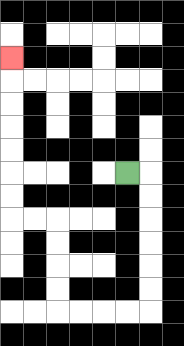{'start': '[5, 7]', 'end': '[0, 2]', 'path_directions': 'R,D,D,D,D,D,D,L,L,L,L,U,U,U,U,L,L,U,U,U,U,U,U,U', 'path_coordinates': '[[5, 7], [6, 7], [6, 8], [6, 9], [6, 10], [6, 11], [6, 12], [6, 13], [5, 13], [4, 13], [3, 13], [2, 13], [2, 12], [2, 11], [2, 10], [2, 9], [1, 9], [0, 9], [0, 8], [0, 7], [0, 6], [0, 5], [0, 4], [0, 3], [0, 2]]'}